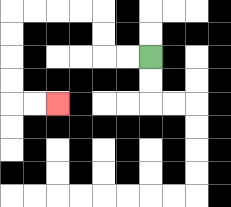{'start': '[6, 2]', 'end': '[2, 4]', 'path_directions': 'L,L,U,U,L,L,L,L,D,D,D,D,R,R', 'path_coordinates': '[[6, 2], [5, 2], [4, 2], [4, 1], [4, 0], [3, 0], [2, 0], [1, 0], [0, 0], [0, 1], [0, 2], [0, 3], [0, 4], [1, 4], [2, 4]]'}